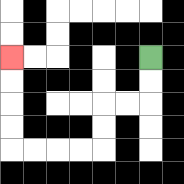{'start': '[6, 2]', 'end': '[0, 2]', 'path_directions': 'D,D,L,L,D,D,L,L,L,L,U,U,U,U', 'path_coordinates': '[[6, 2], [6, 3], [6, 4], [5, 4], [4, 4], [4, 5], [4, 6], [3, 6], [2, 6], [1, 6], [0, 6], [0, 5], [0, 4], [0, 3], [0, 2]]'}